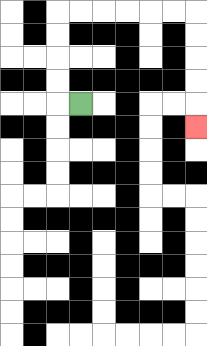{'start': '[3, 4]', 'end': '[8, 5]', 'path_directions': 'L,U,U,U,U,R,R,R,R,R,R,D,D,D,D,D', 'path_coordinates': '[[3, 4], [2, 4], [2, 3], [2, 2], [2, 1], [2, 0], [3, 0], [4, 0], [5, 0], [6, 0], [7, 0], [8, 0], [8, 1], [8, 2], [8, 3], [8, 4], [8, 5]]'}